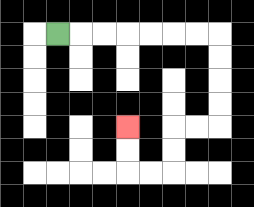{'start': '[2, 1]', 'end': '[5, 5]', 'path_directions': 'R,R,R,R,R,R,R,D,D,D,D,L,L,D,D,L,L,U,U', 'path_coordinates': '[[2, 1], [3, 1], [4, 1], [5, 1], [6, 1], [7, 1], [8, 1], [9, 1], [9, 2], [9, 3], [9, 4], [9, 5], [8, 5], [7, 5], [7, 6], [7, 7], [6, 7], [5, 7], [5, 6], [5, 5]]'}